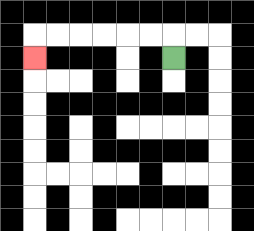{'start': '[7, 2]', 'end': '[1, 2]', 'path_directions': 'U,L,L,L,L,L,L,D', 'path_coordinates': '[[7, 2], [7, 1], [6, 1], [5, 1], [4, 1], [3, 1], [2, 1], [1, 1], [1, 2]]'}